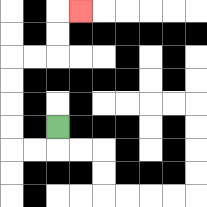{'start': '[2, 5]', 'end': '[3, 0]', 'path_directions': 'D,L,L,U,U,U,U,R,R,U,U,R', 'path_coordinates': '[[2, 5], [2, 6], [1, 6], [0, 6], [0, 5], [0, 4], [0, 3], [0, 2], [1, 2], [2, 2], [2, 1], [2, 0], [3, 0]]'}